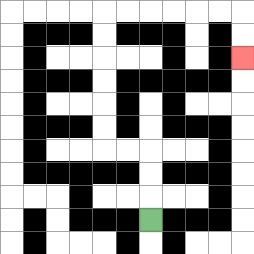{'start': '[6, 9]', 'end': '[10, 2]', 'path_directions': 'U,U,U,L,L,U,U,U,U,U,U,R,R,R,R,R,R,D,D', 'path_coordinates': '[[6, 9], [6, 8], [6, 7], [6, 6], [5, 6], [4, 6], [4, 5], [4, 4], [4, 3], [4, 2], [4, 1], [4, 0], [5, 0], [6, 0], [7, 0], [8, 0], [9, 0], [10, 0], [10, 1], [10, 2]]'}